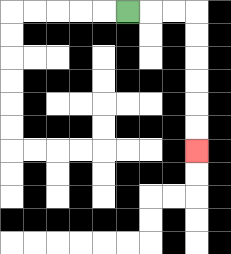{'start': '[5, 0]', 'end': '[8, 6]', 'path_directions': 'R,R,R,D,D,D,D,D,D', 'path_coordinates': '[[5, 0], [6, 0], [7, 0], [8, 0], [8, 1], [8, 2], [8, 3], [8, 4], [8, 5], [8, 6]]'}